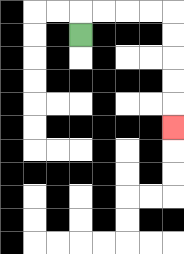{'start': '[3, 1]', 'end': '[7, 5]', 'path_directions': 'U,R,R,R,R,D,D,D,D,D', 'path_coordinates': '[[3, 1], [3, 0], [4, 0], [5, 0], [6, 0], [7, 0], [7, 1], [7, 2], [7, 3], [7, 4], [7, 5]]'}